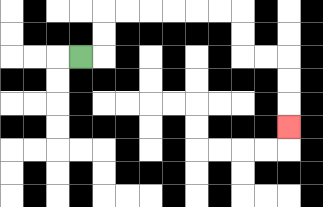{'start': '[3, 2]', 'end': '[12, 5]', 'path_directions': 'R,U,U,R,R,R,R,R,R,D,D,R,R,D,D,D', 'path_coordinates': '[[3, 2], [4, 2], [4, 1], [4, 0], [5, 0], [6, 0], [7, 0], [8, 0], [9, 0], [10, 0], [10, 1], [10, 2], [11, 2], [12, 2], [12, 3], [12, 4], [12, 5]]'}